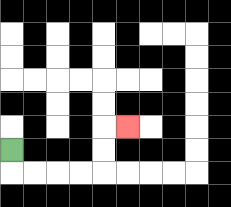{'start': '[0, 6]', 'end': '[5, 5]', 'path_directions': 'D,R,R,R,R,U,U,R', 'path_coordinates': '[[0, 6], [0, 7], [1, 7], [2, 7], [3, 7], [4, 7], [4, 6], [4, 5], [5, 5]]'}